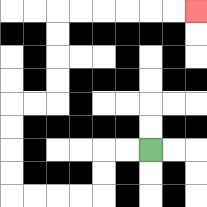{'start': '[6, 6]', 'end': '[8, 0]', 'path_directions': 'L,L,D,D,L,L,L,L,U,U,U,U,R,R,U,U,U,U,R,R,R,R,R,R', 'path_coordinates': '[[6, 6], [5, 6], [4, 6], [4, 7], [4, 8], [3, 8], [2, 8], [1, 8], [0, 8], [0, 7], [0, 6], [0, 5], [0, 4], [1, 4], [2, 4], [2, 3], [2, 2], [2, 1], [2, 0], [3, 0], [4, 0], [5, 0], [6, 0], [7, 0], [8, 0]]'}